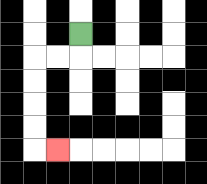{'start': '[3, 1]', 'end': '[2, 6]', 'path_directions': 'D,L,L,D,D,D,D,R', 'path_coordinates': '[[3, 1], [3, 2], [2, 2], [1, 2], [1, 3], [1, 4], [1, 5], [1, 6], [2, 6]]'}